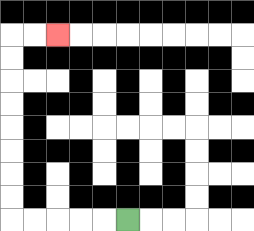{'start': '[5, 9]', 'end': '[2, 1]', 'path_directions': 'L,L,L,L,L,U,U,U,U,U,U,U,U,R,R', 'path_coordinates': '[[5, 9], [4, 9], [3, 9], [2, 9], [1, 9], [0, 9], [0, 8], [0, 7], [0, 6], [0, 5], [0, 4], [0, 3], [0, 2], [0, 1], [1, 1], [2, 1]]'}